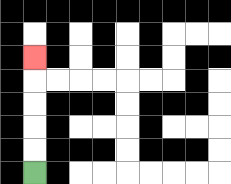{'start': '[1, 7]', 'end': '[1, 2]', 'path_directions': 'U,U,U,U,U', 'path_coordinates': '[[1, 7], [1, 6], [1, 5], [1, 4], [1, 3], [1, 2]]'}